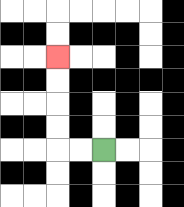{'start': '[4, 6]', 'end': '[2, 2]', 'path_directions': 'L,L,U,U,U,U', 'path_coordinates': '[[4, 6], [3, 6], [2, 6], [2, 5], [2, 4], [2, 3], [2, 2]]'}